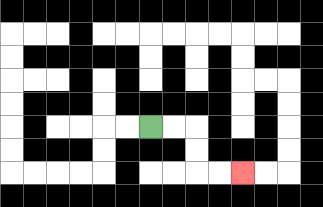{'start': '[6, 5]', 'end': '[10, 7]', 'path_directions': 'R,R,D,D,R,R', 'path_coordinates': '[[6, 5], [7, 5], [8, 5], [8, 6], [8, 7], [9, 7], [10, 7]]'}